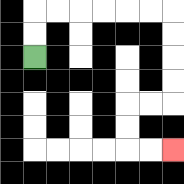{'start': '[1, 2]', 'end': '[7, 6]', 'path_directions': 'U,U,R,R,R,R,R,R,D,D,D,D,L,L,D,D,R,R', 'path_coordinates': '[[1, 2], [1, 1], [1, 0], [2, 0], [3, 0], [4, 0], [5, 0], [6, 0], [7, 0], [7, 1], [7, 2], [7, 3], [7, 4], [6, 4], [5, 4], [5, 5], [5, 6], [6, 6], [7, 6]]'}